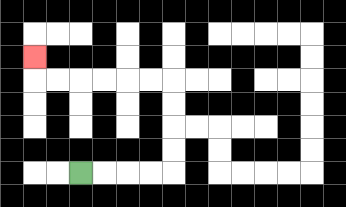{'start': '[3, 7]', 'end': '[1, 2]', 'path_directions': 'R,R,R,R,U,U,U,U,L,L,L,L,L,L,U', 'path_coordinates': '[[3, 7], [4, 7], [5, 7], [6, 7], [7, 7], [7, 6], [7, 5], [7, 4], [7, 3], [6, 3], [5, 3], [4, 3], [3, 3], [2, 3], [1, 3], [1, 2]]'}